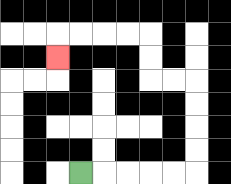{'start': '[3, 7]', 'end': '[2, 2]', 'path_directions': 'R,R,R,R,R,U,U,U,U,L,L,U,U,L,L,L,L,D', 'path_coordinates': '[[3, 7], [4, 7], [5, 7], [6, 7], [7, 7], [8, 7], [8, 6], [8, 5], [8, 4], [8, 3], [7, 3], [6, 3], [6, 2], [6, 1], [5, 1], [4, 1], [3, 1], [2, 1], [2, 2]]'}